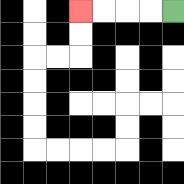{'start': '[7, 0]', 'end': '[3, 0]', 'path_directions': 'L,L,L,L', 'path_coordinates': '[[7, 0], [6, 0], [5, 0], [4, 0], [3, 0]]'}